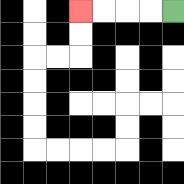{'start': '[7, 0]', 'end': '[3, 0]', 'path_directions': 'L,L,L,L', 'path_coordinates': '[[7, 0], [6, 0], [5, 0], [4, 0], [3, 0]]'}